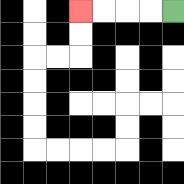{'start': '[7, 0]', 'end': '[3, 0]', 'path_directions': 'L,L,L,L', 'path_coordinates': '[[7, 0], [6, 0], [5, 0], [4, 0], [3, 0]]'}